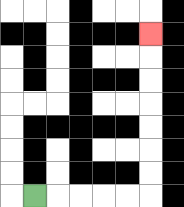{'start': '[1, 8]', 'end': '[6, 1]', 'path_directions': 'R,R,R,R,R,U,U,U,U,U,U,U', 'path_coordinates': '[[1, 8], [2, 8], [3, 8], [4, 8], [5, 8], [6, 8], [6, 7], [6, 6], [6, 5], [6, 4], [6, 3], [6, 2], [6, 1]]'}